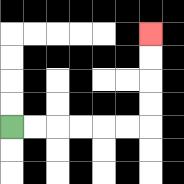{'start': '[0, 5]', 'end': '[6, 1]', 'path_directions': 'R,R,R,R,R,R,U,U,U,U', 'path_coordinates': '[[0, 5], [1, 5], [2, 5], [3, 5], [4, 5], [5, 5], [6, 5], [6, 4], [6, 3], [6, 2], [6, 1]]'}